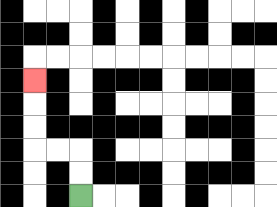{'start': '[3, 8]', 'end': '[1, 3]', 'path_directions': 'U,U,L,L,U,U,U', 'path_coordinates': '[[3, 8], [3, 7], [3, 6], [2, 6], [1, 6], [1, 5], [1, 4], [1, 3]]'}